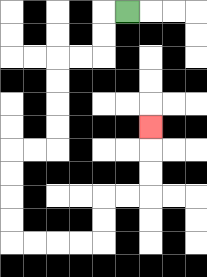{'start': '[5, 0]', 'end': '[6, 5]', 'path_directions': 'L,D,D,L,L,D,D,D,D,L,L,D,D,D,D,R,R,R,R,U,U,R,R,U,U,U', 'path_coordinates': '[[5, 0], [4, 0], [4, 1], [4, 2], [3, 2], [2, 2], [2, 3], [2, 4], [2, 5], [2, 6], [1, 6], [0, 6], [0, 7], [0, 8], [0, 9], [0, 10], [1, 10], [2, 10], [3, 10], [4, 10], [4, 9], [4, 8], [5, 8], [6, 8], [6, 7], [6, 6], [6, 5]]'}